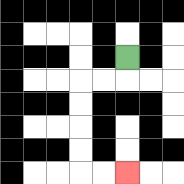{'start': '[5, 2]', 'end': '[5, 7]', 'path_directions': 'D,L,L,D,D,D,D,R,R', 'path_coordinates': '[[5, 2], [5, 3], [4, 3], [3, 3], [3, 4], [3, 5], [3, 6], [3, 7], [4, 7], [5, 7]]'}